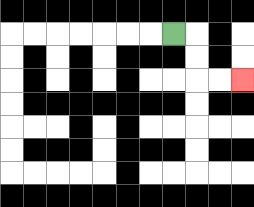{'start': '[7, 1]', 'end': '[10, 3]', 'path_directions': 'R,D,D,R,R', 'path_coordinates': '[[7, 1], [8, 1], [8, 2], [8, 3], [9, 3], [10, 3]]'}